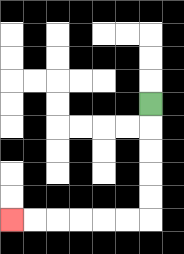{'start': '[6, 4]', 'end': '[0, 9]', 'path_directions': 'D,D,D,D,D,L,L,L,L,L,L', 'path_coordinates': '[[6, 4], [6, 5], [6, 6], [6, 7], [6, 8], [6, 9], [5, 9], [4, 9], [3, 9], [2, 9], [1, 9], [0, 9]]'}